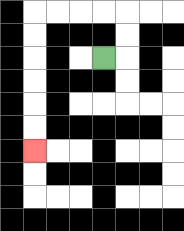{'start': '[4, 2]', 'end': '[1, 6]', 'path_directions': 'R,U,U,L,L,L,L,D,D,D,D,D,D', 'path_coordinates': '[[4, 2], [5, 2], [5, 1], [5, 0], [4, 0], [3, 0], [2, 0], [1, 0], [1, 1], [1, 2], [1, 3], [1, 4], [1, 5], [1, 6]]'}